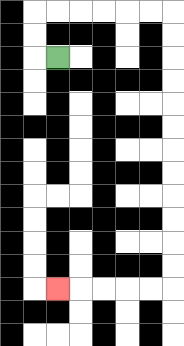{'start': '[2, 2]', 'end': '[2, 12]', 'path_directions': 'L,U,U,R,R,R,R,R,R,D,D,D,D,D,D,D,D,D,D,D,D,L,L,L,L,L', 'path_coordinates': '[[2, 2], [1, 2], [1, 1], [1, 0], [2, 0], [3, 0], [4, 0], [5, 0], [6, 0], [7, 0], [7, 1], [7, 2], [7, 3], [7, 4], [7, 5], [7, 6], [7, 7], [7, 8], [7, 9], [7, 10], [7, 11], [7, 12], [6, 12], [5, 12], [4, 12], [3, 12], [2, 12]]'}